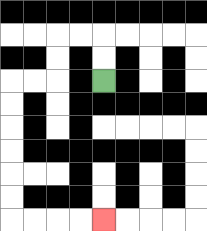{'start': '[4, 3]', 'end': '[4, 9]', 'path_directions': 'U,U,L,L,D,D,L,L,D,D,D,D,D,D,R,R,R,R', 'path_coordinates': '[[4, 3], [4, 2], [4, 1], [3, 1], [2, 1], [2, 2], [2, 3], [1, 3], [0, 3], [0, 4], [0, 5], [0, 6], [0, 7], [0, 8], [0, 9], [1, 9], [2, 9], [3, 9], [4, 9]]'}